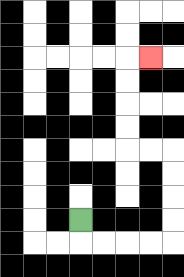{'start': '[3, 9]', 'end': '[6, 2]', 'path_directions': 'D,R,R,R,R,U,U,U,U,L,L,U,U,U,U,R', 'path_coordinates': '[[3, 9], [3, 10], [4, 10], [5, 10], [6, 10], [7, 10], [7, 9], [7, 8], [7, 7], [7, 6], [6, 6], [5, 6], [5, 5], [5, 4], [5, 3], [5, 2], [6, 2]]'}